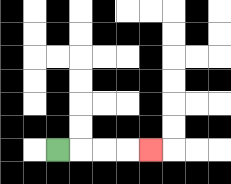{'start': '[2, 6]', 'end': '[6, 6]', 'path_directions': 'R,R,R,R', 'path_coordinates': '[[2, 6], [3, 6], [4, 6], [5, 6], [6, 6]]'}